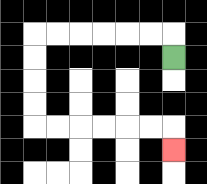{'start': '[7, 2]', 'end': '[7, 6]', 'path_directions': 'U,L,L,L,L,L,L,D,D,D,D,R,R,R,R,R,R,D', 'path_coordinates': '[[7, 2], [7, 1], [6, 1], [5, 1], [4, 1], [3, 1], [2, 1], [1, 1], [1, 2], [1, 3], [1, 4], [1, 5], [2, 5], [3, 5], [4, 5], [5, 5], [6, 5], [7, 5], [7, 6]]'}